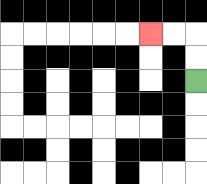{'start': '[8, 3]', 'end': '[6, 1]', 'path_directions': 'U,U,L,L', 'path_coordinates': '[[8, 3], [8, 2], [8, 1], [7, 1], [6, 1]]'}